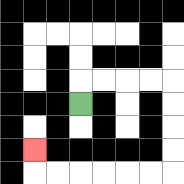{'start': '[3, 4]', 'end': '[1, 6]', 'path_directions': 'U,R,R,R,R,D,D,D,D,L,L,L,L,L,L,U', 'path_coordinates': '[[3, 4], [3, 3], [4, 3], [5, 3], [6, 3], [7, 3], [7, 4], [7, 5], [7, 6], [7, 7], [6, 7], [5, 7], [4, 7], [3, 7], [2, 7], [1, 7], [1, 6]]'}